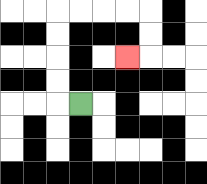{'start': '[3, 4]', 'end': '[5, 2]', 'path_directions': 'L,U,U,U,U,R,R,R,R,D,D,L', 'path_coordinates': '[[3, 4], [2, 4], [2, 3], [2, 2], [2, 1], [2, 0], [3, 0], [4, 0], [5, 0], [6, 0], [6, 1], [6, 2], [5, 2]]'}